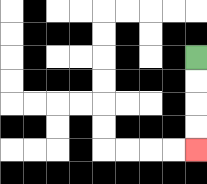{'start': '[8, 2]', 'end': '[8, 6]', 'path_directions': 'D,D,D,D', 'path_coordinates': '[[8, 2], [8, 3], [8, 4], [8, 5], [8, 6]]'}